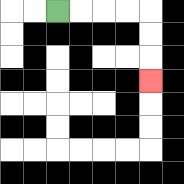{'start': '[2, 0]', 'end': '[6, 3]', 'path_directions': 'R,R,R,R,D,D,D', 'path_coordinates': '[[2, 0], [3, 0], [4, 0], [5, 0], [6, 0], [6, 1], [6, 2], [6, 3]]'}